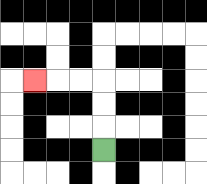{'start': '[4, 6]', 'end': '[1, 3]', 'path_directions': 'U,U,U,L,L,L', 'path_coordinates': '[[4, 6], [4, 5], [4, 4], [4, 3], [3, 3], [2, 3], [1, 3]]'}